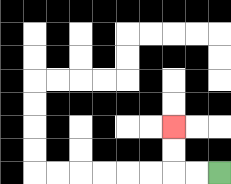{'start': '[9, 7]', 'end': '[7, 5]', 'path_directions': 'L,L,U,U', 'path_coordinates': '[[9, 7], [8, 7], [7, 7], [7, 6], [7, 5]]'}